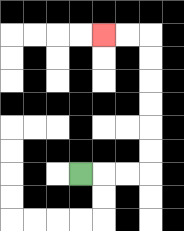{'start': '[3, 7]', 'end': '[4, 1]', 'path_directions': 'R,R,R,U,U,U,U,U,U,L,L', 'path_coordinates': '[[3, 7], [4, 7], [5, 7], [6, 7], [6, 6], [6, 5], [6, 4], [6, 3], [6, 2], [6, 1], [5, 1], [4, 1]]'}